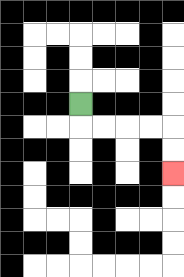{'start': '[3, 4]', 'end': '[7, 7]', 'path_directions': 'D,R,R,R,R,D,D', 'path_coordinates': '[[3, 4], [3, 5], [4, 5], [5, 5], [6, 5], [7, 5], [7, 6], [7, 7]]'}